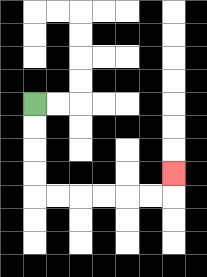{'start': '[1, 4]', 'end': '[7, 7]', 'path_directions': 'D,D,D,D,R,R,R,R,R,R,U', 'path_coordinates': '[[1, 4], [1, 5], [1, 6], [1, 7], [1, 8], [2, 8], [3, 8], [4, 8], [5, 8], [6, 8], [7, 8], [7, 7]]'}